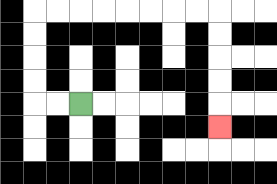{'start': '[3, 4]', 'end': '[9, 5]', 'path_directions': 'L,L,U,U,U,U,R,R,R,R,R,R,R,R,D,D,D,D,D', 'path_coordinates': '[[3, 4], [2, 4], [1, 4], [1, 3], [1, 2], [1, 1], [1, 0], [2, 0], [3, 0], [4, 0], [5, 0], [6, 0], [7, 0], [8, 0], [9, 0], [9, 1], [9, 2], [9, 3], [9, 4], [9, 5]]'}